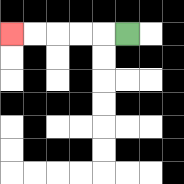{'start': '[5, 1]', 'end': '[0, 1]', 'path_directions': 'L,L,L,L,L', 'path_coordinates': '[[5, 1], [4, 1], [3, 1], [2, 1], [1, 1], [0, 1]]'}